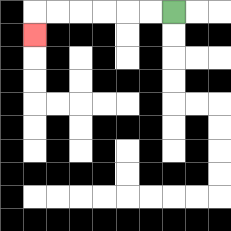{'start': '[7, 0]', 'end': '[1, 1]', 'path_directions': 'L,L,L,L,L,L,D', 'path_coordinates': '[[7, 0], [6, 0], [5, 0], [4, 0], [3, 0], [2, 0], [1, 0], [1, 1]]'}